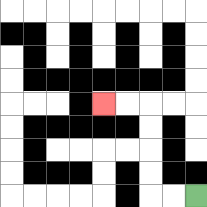{'start': '[8, 8]', 'end': '[4, 4]', 'path_directions': 'L,L,U,U,U,U,L,L', 'path_coordinates': '[[8, 8], [7, 8], [6, 8], [6, 7], [6, 6], [6, 5], [6, 4], [5, 4], [4, 4]]'}